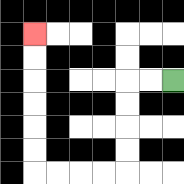{'start': '[7, 3]', 'end': '[1, 1]', 'path_directions': 'L,L,D,D,D,D,L,L,L,L,U,U,U,U,U,U', 'path_coordinates': '[[7, 3], [6, 3], [5, 3], [5, 4], [5, 5], [5, 6], [5, 7], [4, 7], [3, 7], [2, 7], [1, 7], [1, 6], [1, 5], [1, 4], [1, 3], [1, 2], [1, 1]]'}